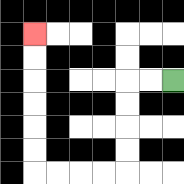{'start': '[7, 3]', 'end': '[1, 1]', 'path_directions': 'L,L,D,D,D,D,L,L,L,L,U,U,U,U,U,U', 'path_coordinates': '[[7, 3], [6, 3], [5, 3], [5, 4], [5, 5], [5, 6], [5, 7], [4, 7], [3, 7], [2, 7], [1, 7], [1, 6], [1, 5], [1, 4], [1, 3], [1, 2], [1, 1]]'}